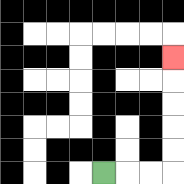{'start': '[4, 7]', 'end': '[7, 2]', 'path_directions': 'R,R,R,U,U,U,U,U', 'path_coordinates': '[[4, 7], [5, 7], [6, 7], [7, 7], [7, 6], [7, 5], [7, 4], [7, 3], [7, 2]]'}